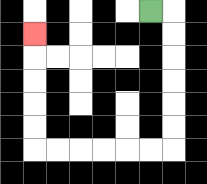{'start': '[6, 0]', 'end': '[1, 1]', 'path_directions': 'R,D,D,D,D,D,D,L,L,L,L,L,L,U,U,U,U,U', 'path_coordinates': '[[6, 0], [7, 0], [7, 1], [7, 2], [7, 3], [7, 4], [7, 5], [7, 6], [6, 6], [5, 6], [4, 6], [3, 6], [2, 6], [1, 6], [1, 5], [1, 4], [1, 3], [1, 2], [1, 1]]'}